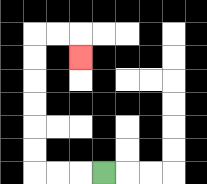{'start': '[4, 7]', 'end': '[3, 2]', 'path_directions': 'L,L,L,U,U,U,U,U,U,R,R,D', 'path_coordinates': '[[4, 7], [3, 7], [2, 7], [1, 7], [1, 6], [1, 5], [1, 4], [1, 3], [1, 2], [1, 1], [2, 1], [3, 1], [3, 2]]'}